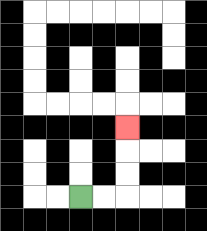{'start': '[3, 8]', 'end': '[5, 5]', 'path_directions': 'R,R,U,U,U', 'path_coordinates': '[[3, 8], [4, 8], [5, 8], [5, 7], [5, 6], [5, 5]]'}